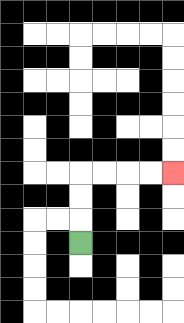{'start': '[3, 10]', 'end': '[7, 7]', 'path_directions': 'U,U,U,R,R,R,R', 'path_coordinates': '[[3, 10], [3, 9], [3, 8], [3, 7], [4, 7], [5, 7], [6, 7], [7, 7]]'}